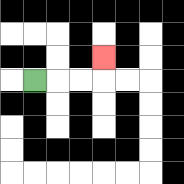{'start': '[1, 3]', 'end': '[4, 2]', 'path_directions': 'R,R,R,U', 'path_coordinates': '[[1, 3], [2, 3], [3, 3], [4, 3], [4, 2]]'}